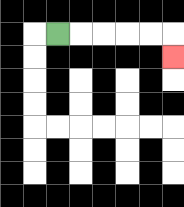{'start': '[2, 1]', 'end': '[7, 2]', 'path_directions': 'R,R,R,R,R,D', 'path_coordinates': '[[2, 1], [3, 1], [4, 1], [5, 1], [6, 1], [7, 1], [7, 2]]'}